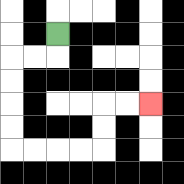{'start': '[2, 1]', 'end': '[6, 4]', 'path_directions': 'D,L,L,D,D,D,D,R,R,R,R,U,U,R,R', 'path_coordinates': '[[2, 1], [2, 2], [1, 2], [0, 2], [0, 3], [0, 4], [0, 5], [0, 6], [1, 6], [2, 6], [3, 6], [4, 6], [4, 5], [4, 4], [5, 4], [6, 4]]'}